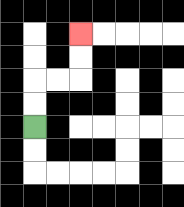{'start': '[1, 5]', 'end': '[3, 1]', 'path_directions': 'U,U,R,R,U,U', 'path_coordinates': '[[1, 5], [1, 4], [1, 3], [2, 3], [3, 3], [3, 2], [3, 1]]'}